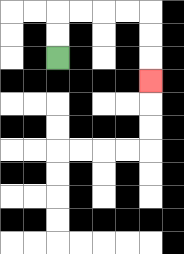{'start': '[2, 2]', 'end': '[6, 3]', 'path_directions': 'U,U,R,R,R,R,D,D,D', 'path_coordinates': '[[2, 2], [2, 1], [2, 0], [3, 0], [4, 0], [5, 0], [6, 0], [6, 1], [6, 2], [6, 3]]'}